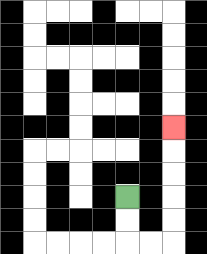{'start': '[5, 8]', 'end': '[7, 5]', 'path_directions': 'D,D,R,R,U,U,U,U,U', 'path_coordinates': '[[5, 8], [5, 9], [5, 10], [6, 10], [7, 10], [7, 9], [7, 8], [7, 7], [7, 6], [7, 5]]'}